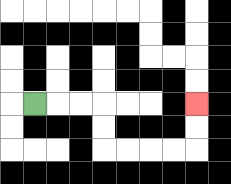{'start': '[1, 4]', 'end': '[8, 4]', 'path_directions': 'R,R,R,D,D,R,R,R,R,U,U', 'path_coordinates': '[[1, 4], [2, 4], [3, 4], [4, 4], [4, 5], [4, 6], [5, 6], [6, 6], [7, 6], [8, 6], [8, 5], [8, 4]]'}